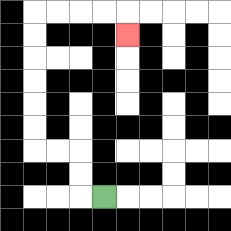{'start': '[4, 8]', 'end': '[5, 1]', 'path_directions': 'L,U,U,L,L,U,U,U,U,U,U,R,R,R,R,D', 'path_coordinates': '[[4, 8], [3, 8], [3, 7], [3, 6], [2, 6], [1, 6], [1, 5], [1, 4], [1, 3], [1, 2], [1, 1], [1, 0], [2, 0], [3, 0], [4, 0], [5, 0], [5, 1]]'}